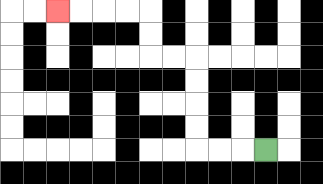{'start': '[11, 6]', 'end': '[2, 0]', 'path_directions': 'L,L,L,U,U,U,U,L,L,U,U,L,L,L,L', 'path_coordinates': '[[11, 6], [10, 6], [9, 6], [8, 6], [8, 5], [8, 4], [8, 3], [8, 2], [7, 2], [6, 2], [6, 1], [6, 0], [5, 0], [4, 0], [3, 0], [2, 0]]'}